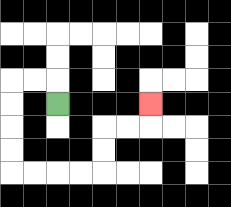{'start': '[2, 4]', 'end': '[6, 4]', 'path_directions': 'U,L,L,D,D,D,D,R,R,R,R,U,U,R,R,U', 'path_coordinates': '[[2, 4], [2, 3], [1, 3], [0, 3], [0, 4], [0, 5], [0, 6], [0, 7], [1, 7], [2, 7], [3, 7], [4, 7], [4, 6], [4, 5], [5, 5], [6, 5], [6, 4]]'}